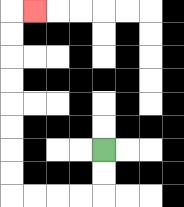{'start': '[4, 6]', 'end': '[1, 0]', 'path_directions': 'D,D,L,L,L,L,U,U,U,U,U,U,U,U,R', 'path_coordinates': '[[4, 6], [4, 7], [4, 8], [3, 8], [2, 8], [1, 8], [0, 8], [0, 7], [0, 6], [0, 5], [0, 4], [0, 3], [0, 2], [0, 1], [0, 0], [1, 0]]'}